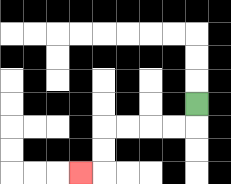{'start': '[8, 4]', 'end': '[3, 7]', 'path_directions': 'D,L,L,L,L,D,D,L', 'path_coordinates': '[[8, 4], [8, 5], [7, 5], [6, 5], [5, 5], [4, 5], [4, 6], [4, 7], [3, 7]]'}